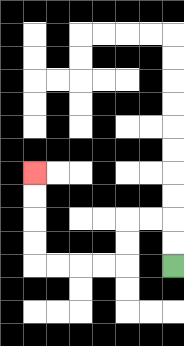{'start': '[7, 11]', 'end': '[1, 7]', 'path_directions': 'U,U,L,L,D,D,L,L,L,L,U,U,U,U', 'path_coordinates': '[[7, 11], [7, 10], [7, 9], [6, 9], [5, 9], [5, 10], [5, 11], [4, 11], [3, 11], [2, 11], [1, 11], [1, 10], [1, 9], [1, 8], [1, 7]]'}